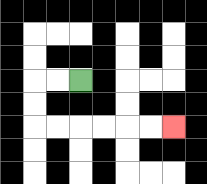{'start': '[3, 3]', 'end': '[7, 5]', 'path_directions': 'L,L,D,D,R,R,R,R,R,R', 'path_coordinates': '[[3, 3], [2, 3], [1, 3], [1, 4], [1, 5], [2, 5], [3, 5], [4, 5], [5, 5], [6, 5], [7, 5]]'}